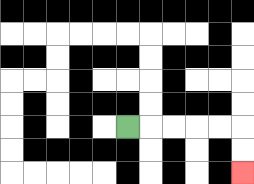{'start': '[5, 5]', 'end': '[10, 7]', 'path_directions': 'R,R,R,R,R,D,D', 'path_coordinates': '[[5, 5], [6, 5], [7, 5], [8, 5], [9, 5], [10, 5], [10, 6], [10, 7]]'}